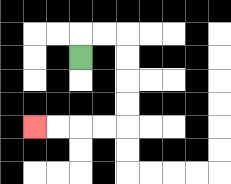{'start': '[3, 2]', 'end': '[1, 5]', 'path_directions': 'U,R,R,D,D,D,D,L,L,L,L', 'path_coordinates': '[[3, 2], [3, 1], [4, 1], [5, 1], [5, 2], [5, 3], [5, 4], [5, 5], [4, 5], [3, 5], [2, 5], [1, 5]]'}